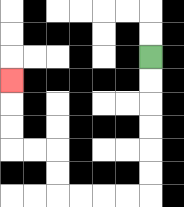{'start': '[6, 2]', 'end': '[0, 3]', 'path_directions': 'D,D,D,D,D,D,L,L,L,L,U,U,L,L,U,U,U', 'path_coordinates': '[[6, 2], [6, 3], [6, 4], [6, 5], [6, 6], [6, 7], [6, 8], [5, 8], [4, 8], [3, 8], [2, 8], [2, 7], [2, 6], [1, 6], [0, 6], [0, 5], [0, 4], [0, 3]]'}